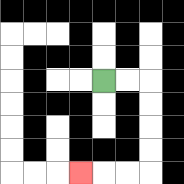{'start': '[4, 3]', 'end': '[3, 7]', 'path_directions': 'R,R,D,D,D,D,L,L,L', 'path_coordinates': '[[4, 3], [5, 3], [6, 3], [6, 4], [6, 5], [6, 6], [6, 7], [5, 7], [4, 7], [3, 7]]'}